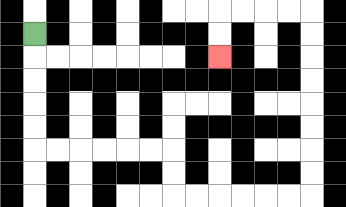{'start': '[1, 1]', 'end': '[9, 2]', 'path_directions': 'D,D,D,D,D,R,R,R,R,R,R,D,D,R,R,R,R,R,R,U,U,U,U,U,U,U,U,L,L,L,L,D,D', 'path_coordinates': '[[1, 1], [1, 2], [1, 3], [1, 4], [1, 5], [1, 6], [2, 6], [3, 6], [4, 6], [5, 6], [6, 6], [7, 6], [7, 7], [7, 8], [8, 8], [9, 8], [10, 8], [11, 8], [12, 8], [13, 8], [13, 7], [13, 6], [13, 5], [13, 4], [13, 3], [13, 2], [13, 1], [13, 0], [12, 0], [11, 0], [10, 0], [9, 0], [9, 1], [9, 2]]'}